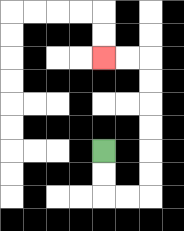{'start': '[4, 6]', 'end': '[4, 2]', 'path_directions': 'D,D,R,R,U,U,U,U,U,U,L,L', 'path_coordinates': '[[4, 6], [4, 7], [4, 8], [5, 8], [6, 8], [6, 7], [6, 6], [6, 5], [6, 4], [6, 3], [6, 2], [5, 2], [4, 2]]'}